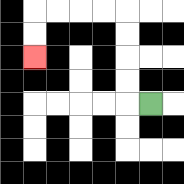{'start': '[6, 4]', 'end': '[1, 2]', 'path_directions': 'L,U,U,U,U,L,L,L,L,D,D', 'path_coordinates': '[[6, 4], [5, 4], [5, 3], [5, 2], [5, 1], [5, 0], [4, 0], [3, 0], [2, 0], [1, 0], [1, 1], [1, 2]]'}